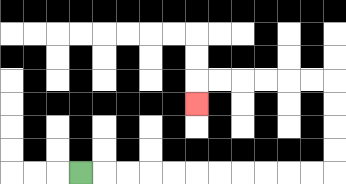{'start': '[3, 7]', 'end': '[8, 4]', 'path_directions': 'R,R,R,R,R,R,R,R,R,R,R,U,U,U,U,L,L,L,L,L,L,D', 'path_coordinates': '[[3, 7], [4, 7], [5, 7], [6, 7], [7, 7], [8, 7], [9, 7], [10, 7], [11, 7], [12, 7], [13, 7], [14, 7], [14, 6], [14, 5], [14, 4], [14, 3], [13, 3], [12, 3], [11, 3], [10, 3], [9, 3], [8, 3], [8, 4]]'}